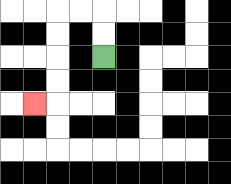{'start': '[4, 2]', 'end': '[1, 4]', 'path_directions': 'U,U,L,L,D,D,D,D,L', 'path_coordinates': '[[4, 2], [4, 1], [4, 0], [3, 0], [2, 0], [2, 1], [2, 2], [2, 3], [2, 4], [1, 4]]'}